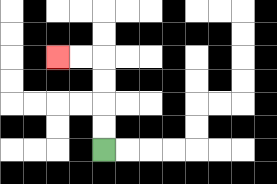{'start': '[4, 6]', 'end': '[2, 2]', 'path_directions': 'U,U,U,U,L,L', 'path_coordinates': '[[4, 6], [4, 5], [4, 4], [4, 3], [4, 2], [3, 2], [2, 2]]'}